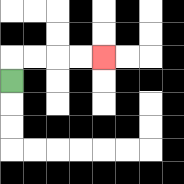{'start': '[0, 3]', 'end': '[4, 2]', 'path_directions': 'U,R,R,R,R', 'path_coordinates': '[[0, 3], [0, 2], [1, 2], [2, 2], [3, 2], [4, 2]]'}